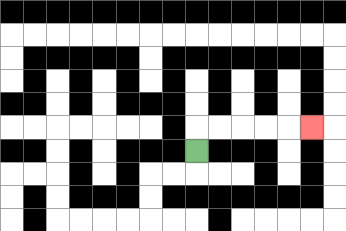{'start': '[8, 6]', 'end': '[13, 5]', 'path_directions': 'U,R,R,R,R,R', 'path_coordinates': '[[8, 6], [8, 5], [9, 5], [10, 5], [11, 5], [12, 5], [13, 5]]'}